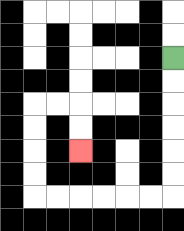{'start': '[7, 2]', 'end': '[3, 6]', 'path_directions': 'D,D,D,D,D,D,L,L,L,L,L,L,U,U,U,U,R,R,D,D', 'path_coordinates': '[[7, 2], [7, 3], [7, 4], [7, 5], [7, 6], [7, 7], [7, 8], [6, 8], [5, 8], [4, 8], [3, 8], [2, 8], [1, 8], [1, 7], [1, 6], [1, 5], [1, 4], [2, 4], [3, 4], [3, 5], [3, 6]]'}